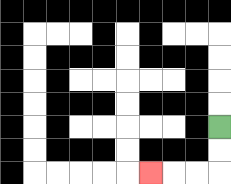{'start': '[9, 5]', 'end': '[6, 7]', 'path_directions': 'D,D,L,L,L', 'path_coordinates': '[[9, 5], [9, 6], [9, 7], [8, 7], [7, 7], [6, 7]]'}